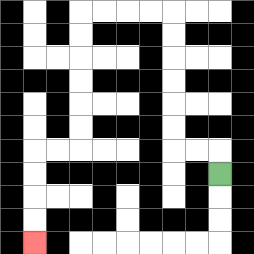{'start': '[9, 7]', 'end': '[1, 10]', 'path_directions': 'U,L,L,U,U,U,U,U,U,L,L,L,L,D,D,D,D,D,D,L,L,D,D,D,D', 'path_coordinates': '[[9, 7], [9, 6], [8, 6], [7, 6], [7, 5], [7, 4], [7, 3], [7, 2], [7, 1], [7, 0], [6, 0], [5, 0], [4, 0], [3, 0], [3, 1], [3, 2], [3, 3], [3, 4], [3, 5], [3, 6], [2, 6], [1, 6], [1, 7], [1, 8], [1, 9], [1, 10]]'}